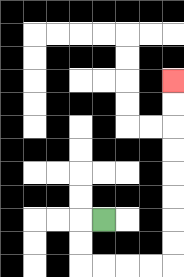{'start': '[4, 9]', 'end': '[7, 3]', 'path_directions': 'L,D,D,R,R,R,R,U,U,U,U,U,U,U,U', 'path_coordinates': '[[4, 9], [3, 9], [3, 10], [3, 11], [4, 11], [5, 11], [6, 11], [7, 11], [7, 10], [7, 9], [7, 8], [7, 7], [7, 6], [7, 5], [7, 4], [7, 3]]'}